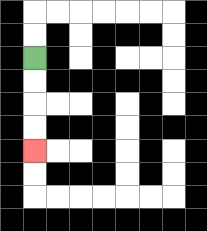{'start': '[1, 2]', 'end': '[1, 6]', 'path_directions': 'D,D,D,D', 'path_coordinates': '[[1, 2], [1, 3], [1, 4], [1, 5], [1, 6]]'}